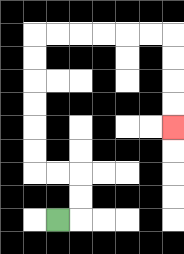{'start': '[2, 9]', 'end': '[7, 5]', 'path_directions': 'R,U,U,L,L,U,U,U,U,U,U,R,R,R,R,R,R,D,D,D,D', 'path_coordinates': '[[2, 9], [3, 9], [3, 8], [3, 7], [2, 7], [1, 7], [1, 6], [1, 5], [1, 4], [1, 3], [1, 2], [1, 1], [2, 1], [3, 1], [4, 1], [5, 1], [6, 1], [7, 1], [7, 2], [7, 3], [7, 4], [7, 5]]'}